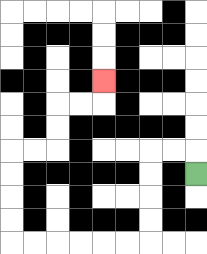{'start': '[8, 7]', 'end': '[4, 3]', 'path_directions': 'U,L,L,D,D,D,D,L,L,L,L,L,L,U,U,U,U,R,R,U,U,R,R,U', 'path_coordinates': '[[8, 7], [8, 6], [7, 6], [6, 6], [6, 7], [6, 8], [6, 9], [6, 10], [5, 10], [4, 10], [3, 10], [2, 10], [1, 10], [0, 10], [0, 9], [0, 8], [0, 7], [0, 6], [1, 6], [2, 6], [2, 5], [2, 4], [3, 4], [4, 4], [4, 3]]'}